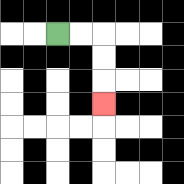{'start': '[2, 1]', 'end': '[4, 4]', 'path_directions': 'R,R,D,D,D', 'path_coordinates': '[[2, 1], [3, 1], [4, 1], [4, 2], [4, 3], [4, 4]]'}